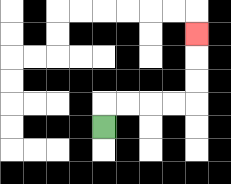{'start': '[4, 5]', 'end': '[8, 1]', 'path_directions': 'U,R,R,R,R,U,U,U', 'path_coordinates': '[[4, 5], [4, 4], [5, 4], [6, 4], [7, 4], [8, 4], [8, 3], [8, 2], [8, 1]]'}